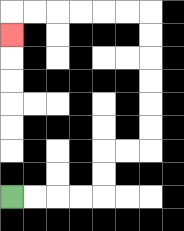{'start': '[0, 8]', 'end': '[0, 1]', 'path_directions': 'R,R,R,R,U,U,R,R,U,U,U,U,U,U,L,L,L,L,L,L,D', 'path_coordinates': '[[0, 8], [1, 8], [2, 8], [3, 8], [4, 8], [4, 7], [4, 6], [5, 6], [6, 6], [6, 5], [6, 4], [6, 3], [6, 2], [6, 1], [6, 0], [5, 0], [4, 0], [3, 0], [2, 0], [1, 0], [0, 0], [0, 1]]'}